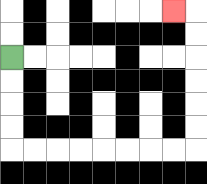{'start': '[0, 2]', 'end': '[7, 0]', 'path_directions': 'D,D,D,D,R,R,R,R,R,R,R,R,U,U,U,U,U,U,L', 'path_coordinates': '[[0, 2], [0, 3], [0, 4], [0, 5], [0, 6], [1, 6], [2, 6], [3, 6], [4, 6], [5, 6], [6, 6], [7, 6], [8, 6], [8, 5], [8, 4], [8, 3], [8, 2], [8, 1], [8, 0], [7, 0]]'}